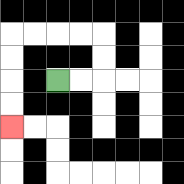{'start': '[2, 3]', 'end': '[0, 5]', 'path_directions': 'R,R,U,U,L,L,L,L,D,D,D,D', 'path_coordinates': '[[2, 3], [3, 3], [4, 3], [4, 2], [4, 1], [3, 1], [2, 1], [1, 1], [0, 1], [0, 2], [0, 3], [0, 4], [0, 5]]'}